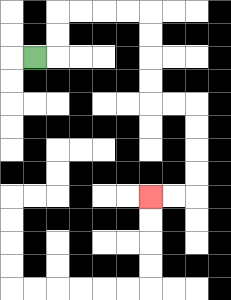{'start': '[1, 2]', 'end': '[6, 8]', 'path_directions': 'R,U,U,R,R,R,R,D,D,D,D,R,R,D,D,D,D,L,L', 'path_coordinates': '[[1, 2], [2, 2], [2, 1], [2, 0], [3, 0], [4, 0], [5, 0], [6, 0], [6, 1], [6, 2], [6, 3], [6, 4], [7, 4], [8, 4], [8, 5], [8, 6], [8, 7], [8, 8], [7, 8], [6, 8]]'}